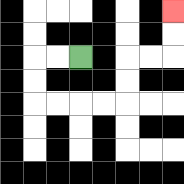{'start': '[3, 2]', 'end': '[7, 0]', 'path_directions': 'L,L,D,D,R,R,R,R,U,U,R,R,U,U', 'path_coordinates': '[[3, 2], [2, 2], [1, 2], [1, 3], [1, 4], [2, 4], [3, 4], [4, 4], [5, 4], [5, 3], [5, 2], [6, 2], [7, 2], [7, 1], [7, 0]]'}